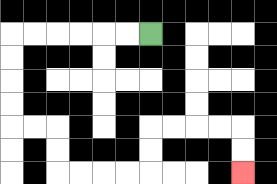{'start': '[6, 1]', 'end': '[10, 7]', 'path_directions': 'L,L,L,L,L,L,D,D,D,D,R,R,D,D,R,R,R,R,U,U,R,R,R,R,D,D', 'path_coordinates': '[[6, 1], [5, 1], [4, 1], [3, 1], [2, 1], [1, 1], [0, 1], [0, 2], [0, 3], [0, 4], [0, 5], [1, 5], [2, 5], [2, 6], [2, 7], [3, 7], [4, 7], [5, 7], [6, 7], [6, 6], [6, 5], [7, 5], [8, 5], [9, 5], [10, 5], [10, 6], [10, 7]]'}